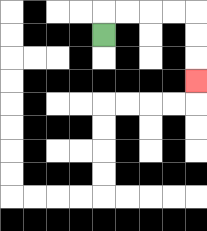{'start': '[4, 1]', 'end': '[8, 3]', 'path_directions': 'U,R,R,R,R,D,D,D', 'path_coordinates': '[[4, 1], [4, 0], [5, 0], [6, 0], [7, 0], [8, 0], [8, 1], [8, 2], [8, 3]]'}